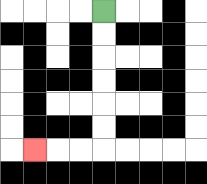{'start': '[4, 0]', 'end': '[1, 6]', 'path_directions': 'D,D,D,D,D,D,L,L,L', 'path_coordinates': '[[4, 0], [4, 1], [4, 2], [4, 3], [4, 4], [4, 5], [4, 6], [3, 6], [2, 6], [1, 6]]'}